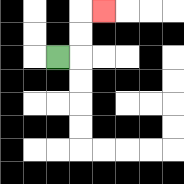{'start': '[2, 2]', 'end': '[4, 0]', 'path_directions': 'R,U,U,R', 'path_coordinates': '[[2, 2], [3, 2], [3, 1], [3, 0], [4, 0]]'}